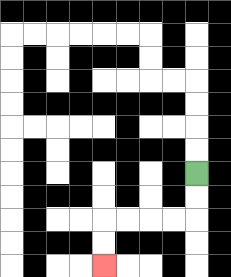{'start': '[8, 7]', 'end': '[4, 11]', 'path_directions': 'D,D,L,L,L,L,D,D', 'path_coordinates': '[[8, 7], [8, 8], [8, 9], [7, 9], [6, 9], [5, 9], [4, 9], [4, 10], [4, 11]]'}